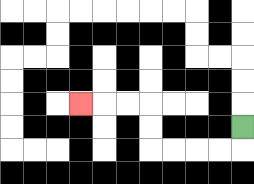{'start': '[10, 5]', 'end': '[3, 4]', 'path_directions': 'D,L,L,L,L,U,U,L,L,L', 'path_coordinates': '[[10, 5], [10, 6], [9, 6], [8, 6], [7, 6], [6, 6], [6, 5], [6, 4], [5, 4], [4, 4], [3, 4]]'}